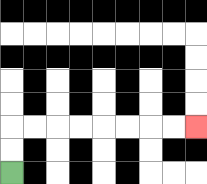{'start': '[0, 7]', 'end': '[8, 5]', 'path_directions': 'U,U,R,R,R,R,R,R,R,R', 'path_coordinates': '[[0, 7], [0, 6], [0, 5], [1, 5], [2, 5], [3, 5], [4, 5], [5, 5], [6, 5], [7, 5], [8, 5]]'}